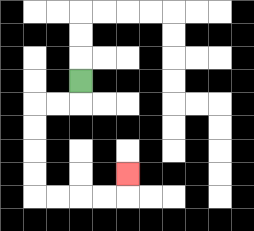{'start': '[3, 3]', 'end': '[5, 7]', 'path_directions': 'D,L,L,D,D,D,D,R,R,R,R,U', 'path_coordinates': '[[3, 3], [3, 4], [2, 4], [1, 4], [1, 5], [1, 6], [1, 7], [1, 8], [2, 8], [3, 8], [4, 8], [5, 8], [5, 7]]'}